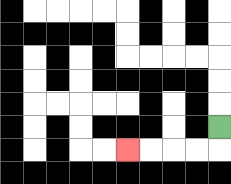{'start': '[9, 5]', 'end': '[5, 6]', 'path_directions': 'D,L,L,L,L', 'path_coordinates': '[[9, 5], [9, 6], [8, 6], [7, 6], [6, 6], [5, 6]]'}